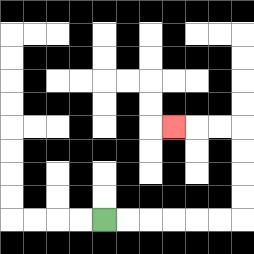{'start': '[4, 9]', 'end': '[7, 5]', 'path_directions': 'R,R,R,R,R,R,U,U,U,U,L,L,L', 'path_coordinates': '[[4, 9], [5, 9], [6, 9], [7, 9], [8, 9], [9, 9], [10, 9], [10, 8], [10, 7], [10, 6], [10, 5], [9, 5], [8, 5], [7, 5]]'}